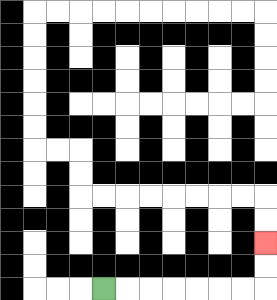{'start': '[4, 12]', 'end': '[11, 10]', 'path_directions': 'R,R,R,R,R,R,R,U,U', 'path_coordinates': '[[4, 12], [5, 12], [6, 12], [7, 12], [8, 12], [9, 12], [10, 12], [11, 12], [11, 11], [11, 10]]'}